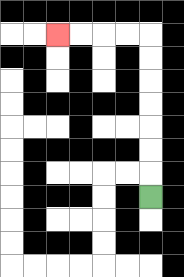{'start': '[6, 8]', 'end': '[2, 1]', 'path_directions': 'U,U,U,U,U,U,U,L,L,L,L', 'path_coordinates': '[[6, 8], [6, 7], [6, 6], [6, 5], [6, 4], [6, 3], [6, 2], [6, 1], [5, 1], [4, 1], [3, 1], [2, 1]]'}